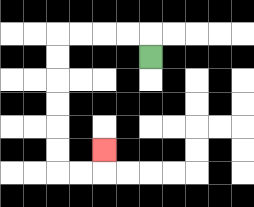{'start': '[6, 2]', 'end': '[4, 6]', 'path_directions': 'U,L,L,L,L,D,D,D,D,D,D,R,R,U', 'path_coordinates': '[[6, 2], [6, 1], [5, 1], [4, 1], [3, 1], [2, 1], [2, 2], [2, 3], [2, 4], [2, 5], [2, 6], [2, 7], [3, 7], [4, 7], [4, 6]]'}